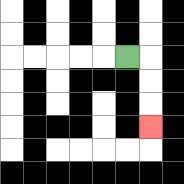{'start': '[5, 2]', 'end': '[6, 5]', 'path_directions': 'R,D,D,D', 'path_coordinates': '[[5, 2], [6, 2], [6, 3], [6, 4], [6, 5]]'}